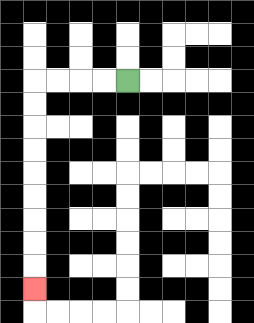{'start': '[5, 3]', 'end': '[1, 12]', 'path_directions': 'L,L,L,L,D,D,D,D,D,D,D,D,D', 'path_coordinates': '[[5, 3], [4, 3], [3, 3], [2, 3], [1, 3], [1, 4], [1, 5], [1, 6], [1, 7], [1, 8], [1, 9], [1, 10], [1, 11], [1, 12]]'}